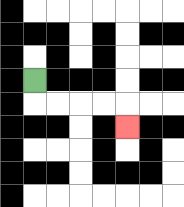{'start': '[1, 3]', 'end': '[5, 5]', 'path_directions': 'D,R,R,R,R,D', 'path_coordinates': '[[1, 3], [1, 4], [2, 4], [3, 4], [4, 4], [5, 4], [5, 5]]'}